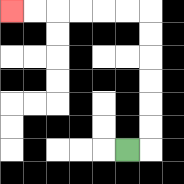{'start': '[5, 6]', 'end': '[0, 0]', 'path_directions': 'R,U,U,U,U,U,U,L,L,L,L,L,L', 'path_coordinates': '[[5, 6], [6, 6], [6, 5], [6, 4], [6, 3], [6, 2], [6, 1], [6, 0], [5, 0], [4, 0], [3, 0], [2, 0], [1, 0], [0, 0]]'}